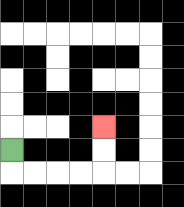{'start': '[0, 6]', 'end': '[4, 5]', 'path_directions': 'D,R,R,R,R,U,U', 'path_coordinates': '[[0, 6], [0, 7], [1, 7], [2, 7], [3, 7], [4, 7], [4, 6], [4, 5]]'}